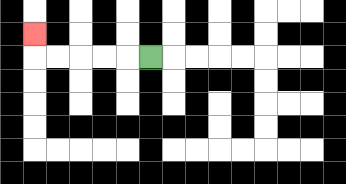{'start': '[6, 2]', 'end': '[1, 1]', 'path_directions': 'L,L,L,L,L,U', 'path_coordinates': '[[6, 2], [5, 2], [4, 2], [3, 2], [2, 2], [1, 2], [1, 1]]'}